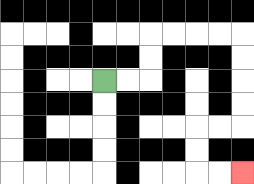{'start': '[4, 3]', 'end': '[10, 7]', 'path_directions': 'R,R,U,U,R,R,R,R,D,D,D,D,L,L,D,D,R,R', 'path_coordinates': '[[4, 3], [5, 3], [6, 3], [6, 2], [6, 1], [7, 1], [8, 1], [9, 1], [10, 1], [10, 2], [10, 3], [10, 4], [10, 5], [9, 5], [8, 5], [8, 6], [8, 7], [9, 7], [10, 7]]'}